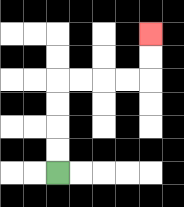{'start': '[2, 7]', 'end': '[6, 1]', 'path_directions': 'U,U,U,U,R,R,R,R,U,U', 'path_coordinates': '[[2, 7], [2, 6], [2, 5], [2, 4], [2, 3], [3, 3], [4, 3], [5, 3], [6, 3], [6, 2], [6, 1]]'}